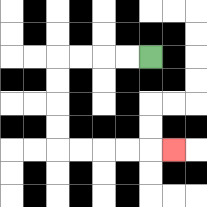{'start': '[6, 2]', 'end': '[7, 6]', 'path_directions': 'L,L,L,L,D,D,D,D,R,R,R,R,R', 'path_coordinates': '[[6, 2], [5, 2], [4, 2], [3, 2], [2, 2], [2, 3], [2, 4], [2, 5], [2, 6], [3, 6], [4, 6], [5, 6], [6, 6], [7, 6]]'}